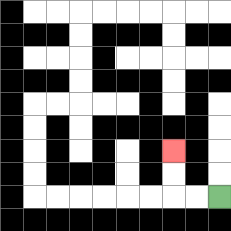{'start': '[9, 8]', 'end': '[7, 6]', 'path_directions': 'L,L,U,U', 'path_coordinates': '[[9, 8], [8, 8], [7, 8], [7, 7], [7, 6]]'}